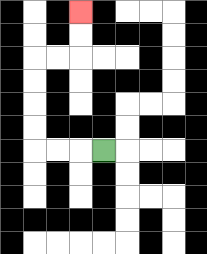{'start': '[4, 6]', 'end': '[3, 0]', 'path_directions': 'L,L,L,U,U,U,U,R,R,U,U', 'path_coordinates': '[[4, 6], [3, 6], [2, 6], [1, 6], [1, 5], [1, 4], [1, 3], [1, 2], [2, 2], [3, 2], [3, 1], [3, 0]]'}